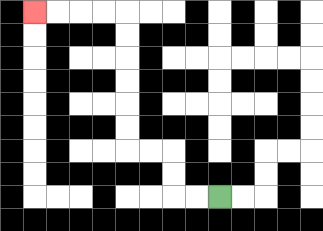{'start': '[9, 8]', 'end': '[1, 0]', 'path_directions': 'L,L,U,U,L,L,U,U,U,U,U,U,L,L,L,L', 'path_coordinates': '[[9, 8], [8, 8], [7, 8], [7, 7], [7, 6], [6, 6], [5, 6], [5, 5], [5, 4], [5, 3], [5, 2], [5, 1], [5, 0], [4, 0], [3, 0], [2, 0], [1, 0]]'}